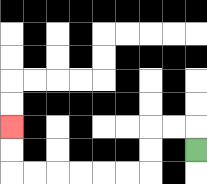{'start': '[8, 6]', 'end': '[0, 5]', 'path_directions': 'U,L,L,D,D,L,L,L,L,L,L,U,U', 'path_coordinates': '[[8, 6], [8, 5], [7, 5], [6, 5], [6, 6], [6, 7], [5, 7], [4, 7], [3, 7], [2, 7], [1, 7], [0, 7], [0, 6], [0, 5]]'}